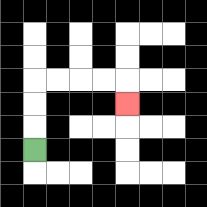{'start': '[1, 6]', 'end': '[5, 4]', 'path_directions': 'U,U,U,R,R,R,R,D', 'path_coordinates': '[[1, 6], [1, 5], [1, 4], [1, 3], [2, 3], [3, 3], [4, 3], [5, 3], [5, 4]]'}